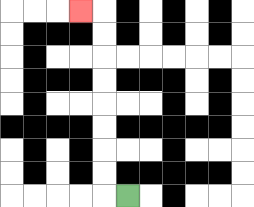{'start': '[5, 8]', 'end': '[3, 0]', 'path_directions': 'L,U,U,U,U,U,U,U,U,L', 'path_coordinates': '[[5, 8], [4, 8], [4, 7], [4, 6], [4, 5], [4, 4], [4, 3], [4, 2], [4, 1], [4, 0], [3, 0]]'}